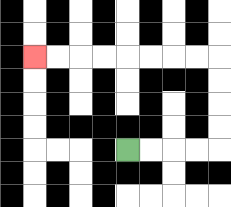{'start': '[5, 6]', 'end': '[1, 2]', 'path_directions': 'R,R,R,R,U,U,U,U,L,L,L,L,L,L,L,L', 'path_coordinates': '[[5, 6], [6, 6], [7, 6], [8, 6], [9, 6], [9, 5], [9, 4], [9, 3], [9, 2], [8, 2], [7, 2], [6, 2], [5, 2], [4, 2], [3, 2], [2, 2], [1, 2]]'}